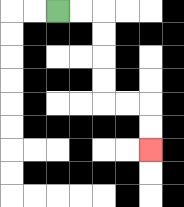{'start': '[2, 0]', 'end': '[6, 6]', 'path_directions': 'R,R,D,D,D,D,R,R,D,D', 'path_coordinates': '[[2, 0], [3, 0], [4, 0], [4, 1], [4, 2], [4, 3], [4, 4], [5, 4], [6, 4], [6, 5], [6, 6]]'}